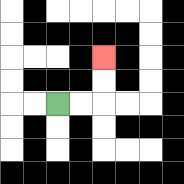{'start': '[2, 4]', 'end': '[4, 2]', 'path_directions': 'R,R,U,U', 'path_coordinates': '[[2, 4], [3, 4], [4, 4], [4, 3], [4, 2]]'}